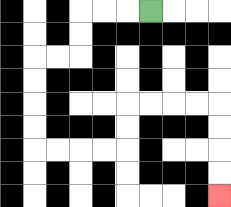{'start': '[6, 0]', 'end': '[9, 8]', 'path_directions': 'L,L,L,D,D,L,L,D,D,D,D,R,R,R,R,U,U,R,R,R,R,D,D,D,D', 'path_coordinates': '[[6, 0], [5, 0], [4, 0], [3, 0], [3, 1], [3, 2], [2, 2], [1, 2], [1, 3], [1, 4], [1, 5], [1, 6], [2, 6], [3, 6], [4, 6], [5, 6], [5, 5], [5, 4], [6, 4], [7, 4], [8, 4], [9, 4], [9, 5], [9, 6], [9, 7], [9, 8]]'}